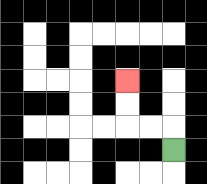{'start': '[7, 6]', 'end': '[5, 3]', 'path_directions': 'U,L,L,U,U', 'path_coordinates': '[[7, 6], [7, 5], [6, 5], [5, 5], [5, 4], [5, 3]]'}